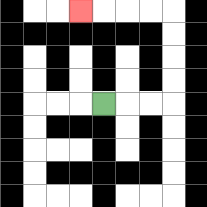{'start': '[4, 4]', 'end': '[3, 0]', 'path_directions': 'R,R,R,U,U,U,U,L,L,L,L', 'path_coordinates': '[[4, 4], [5, 4], [6, 4], [7, 4], [7, 3], [7, 2], [7, 1], [7, 0], [6, 0], [5, 0], [4, 0], [3, 0]]'}